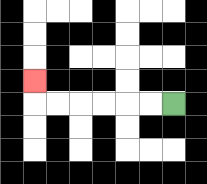{'start': '[7, 4]', 'end': '[1, 3]', 'path_directions': 'L,L,L,L,L,L,U', 'path_coordinates': '[[7, 4], [6, 4], [5, 4], [4, 4], [3, 4], [2, 4], [1, 4], [1, 3]]'}